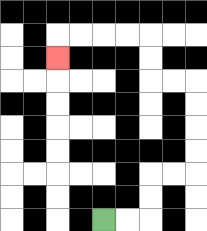{'start': '[4, 9]', 'end': '[2, 2]', 'path_directions': 'R,R,U,U,R,R,U,U,U,U,L,L,U,U,L,L,L,L,D', 'path_coordinates': '[[4, 9], [5, 9], [6, 9], [6, 8], [6, 7], [7, 7], [8, 7], [8, 6], [8, 5], [8, 4], [8, 3], [7, 3], [6, 3], [6, 2], [6, 1], [5, 1], [4, 1], [3, 1], [2, 1], [2, 2]]'}